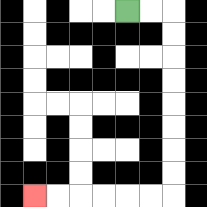{'start': '[5, 0]', 'end': '[1, 8]', 'path_directions': 'R,R,D,D,D,D,D,D,D,D,L,L,L,L,L,L', 'path_coordinates': '[[5, 0], [6, 0], [7, 0], [7, 1], [7, 2], [7, 3], [7, 4], [7, 5], [7, 6], [7, 7], [7, 8], [6, 8], [5, 8], [4, 8], [3, 8], [2, 8], [1, 8]]'}